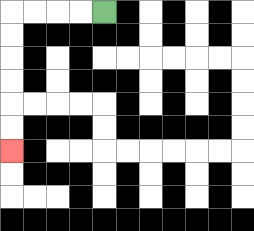{'start': '[4, 0]', 'end': '[0, 6]', 'path_directions': 'L,L,L,L,D,D,D,D,D,D', 'path_coordinates': '[[4, 0], [3, 0], [2, 0], [1, 0], [0, 0], [0, 1], [0, 2], [0, 3], [0, 4], [0, 5], [0, 6]]'}